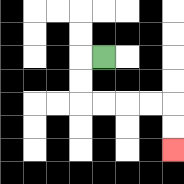{'start': '[4, 2]', 'end': '[7, 6]', 'path_directions': 'L,D,D,R,R,R,R,D,D', 'path_coordinates': '[[4, 2], [3, 2], [3, 3], [3, 4], [4, 4], [5, 4], [6, 4], [7, 4], [7, 5], [7, 6]]'}